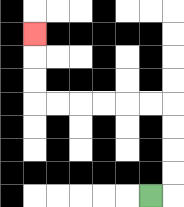{'start': '[6, 8]', 'end': '[1, 1]', 'path_directions': 'R,U,U,U,U,L,L,L,L,L,L,U,U,U', 'path_coordinates': '[[6, 8], [7, 8], [7, 7], [7, 6], [7, 5], [7, 4], [6, 4], [5, 4], [4, 4], [3, 4], [2, 4], [1, 4], [1, 3], [1, 2], [1, 1]]'}